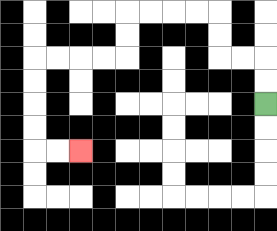{'start': '[11, 4]', 'end': '[3, 6]', 'path_directions': 'U,U,L,L,U,U,L,L,L,L,D,D,L,L,L,L,D,D,D,D,R,R', 'path_coordinates': '[[11, 4], [11, 3], [11, 2], [10, 2], [9, 2], [9, 1], [9, 0], [8, 0], [7, 0], [6, 0], [5, 0], [5, 1], [5, 2], [4, 2], [3, 2], [2, 2], [1, 2], [1, 3], [1, 4], [1, 5], [1, 6], [2, 6], [3, 6]]'}